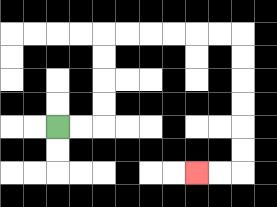{'start': '[2, 5]', 'end': '[8, 7]', 'path_directions': 'R,R,U,U,U,U,R,R,R,R,R,R,D,D,D,D,D,D,L,L', 'path_coordinates': '[[2, 5], [3, 5], [4, 5], [4, 4], [4, 3], [4, 2], [4, 1], [5, 1], [6, 1], [7, 1], [8, 1], [9, 1], [10, 1], [10, 2], [10, 3], [10, 4], [10, 5], [10, 6], [10, 7], [9, 7], [8, 7]]'}